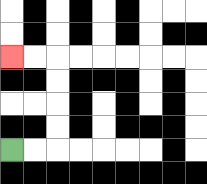{'start': '[0, 6]', 'end': '[0, 2]', 'path_directions': 'R,R,U,U,U,U,L,L', 'path_coordinates': '[[0, 6], [1, 6], [2, 6], [2, 5], [2, 4], [2, 3], [2, 2], [1, 2], [0, 2]]'}